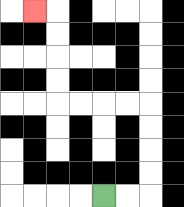{'start': '[4, 8]', 'end': '[1, 0]', 'path_directions': 'R,R,U,U,U,U,L,L,L,L,U,U,U,U,L', 'path_coordinates': '[[4, 8], [5, 8], [6, 8], [6, 7], [6, 6], [6, 5], [6, 4], [5, 4], [4, 4], [3, 4], [2, 4], [2, 3], [2, 2], [2, 1], [2, 0], [1, 0]]'}